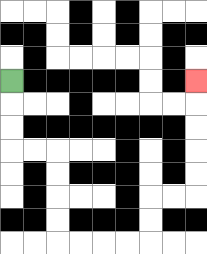{'start': '[0, 3]', 'end': '[8, 3]', 'path_directions': 'D,D,D,R,R,D,D,D,D,R,R,R,R,U,U,R,R,U,U,U,U,U', 'path_coordinates': '[[0, 3], [0, 4], [0, 5], [0, 6], [1, 6], [2, 6], [2, 7], [2, 8], [2, 9], [2, 10], [3, 10], [4, 10], [5, 10], [6, 10], [6, 9], [6, 8], [7, 8], [8, 8], [8, 7], [8, 6], [8, 5], [8, 4], [8, 3]]'}